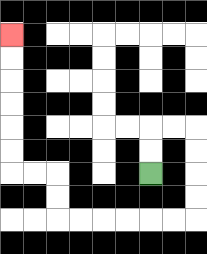{'start': '[6, 7]', 'end': '[0, 1]', 'path_directions': 'U,U,R,R,D,D,D,D,L,L,L,L,L,L,U,U,L,L,U,U,U,U,U,U', 'path_coordinates': '[[6, 7], [6, 6], [6, 5], [7, 5], [8, 5], [8, 6], [8, 7], [8, 8], [8, 9], [7, 9], [6, 9], [5, 9], [4, 9], [3, 9], [2, 9], [2, 8], [2, 7], [1, 7], [0, 7], [0, 6], [0, 5], [0, 4], [0, 3], [0, 2], [0, 1]]'}